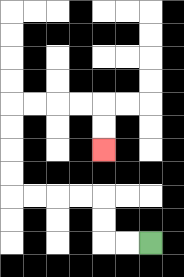{'start': '[6, 10]', 'end': '[4, 6]', 'path_directions': 'L,L,U,U,L,L,L,L,U,U,U,U,R,R,R,R,D,D', 'path_coordinates': '[[6, 10], [5, 10], [4, 10], [4, 9], [4, 8], [3, 8], [2, 8], [1, 8], [0, 8], [0, 7], [0, 6], [0, 5], [0, 4], [1, 4], [2, 4], [3, 4], [4, 4], [4, 5], [4, 6]]'}